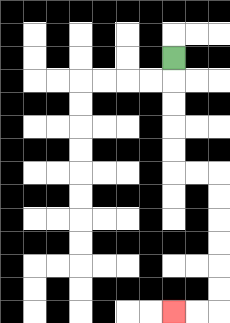{'start': '[7, 2]', 'end': '[7, 13]', 'path_directions': 'D,D,D,D,D,R,R,D,D,D,D,D,D,L,L', 'path_coordinates': '[[7, 2], [7, 3], [7, 4], [7, 5], [7, 6], [7, 7], [8, 7], [9, 7], [9, 8], [9, 9], [9, 10], [9, 11], [9, 12], [9, 13], [8, 13], [7, 13]]'}